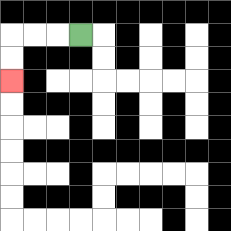{'start': '[3, 1]', 'end': '[0, 3]', 'path_directions': 'L,L,L,D,D', 'path_coordinates': '[[3, 1], [2, 1], [1, 1], [0, 1], [0, 2], [0, 3]]'}